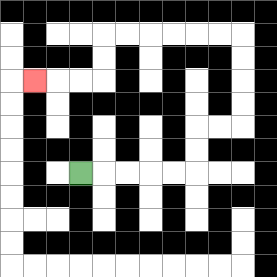{'start': '[3, 7]', 'end': '[1, 3]', 'path_directions': 'R,R,R,R,R,U,U,R,R,U,U,U,U,L,L,L,L,L,L,D,D,L,L,L', 'path_coordinates': '[[3, 7], [4, 7], [5, 7], [6, 7], [7, 7], [8, 7], [8, 6], [8, 5], [9, 5], [10, 5], [10, 4], [10, 3], [10, 2], [10, 1], [9, 1], [8, 1], [7, 1], [6, 1], [5, 1], [4, 1], [4, 2], [4, 3], [3, 3], [2, 3], [1, 3]]'}